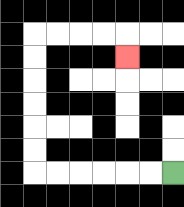{'start': '[7, 7]', 'end': '[5, 2]', 'path_directions': 'L,L,L,L,L,L,U,U,U,U,U,U,R,R,R,R,D', 'path_coordinates': '[[7, 7], [6, 7], [5, 7], [4, 7], [3, 7], [2, 7], [1, 7], [1, 6], [1, 5], [1, 4], [1, 3], [1, 2], [1, 1], [2, 1], [3, 1], [4, 1], [5, 1], [5, 2]]'}